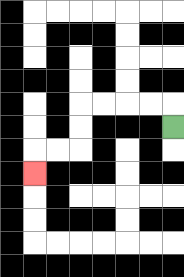{'start': '[7, 5]', 'end': '[1, 7]', 'path_directions': 'U,L,L,L,L,D,D,L,L,D', 'path_coordinates': '[[7, 5], [7, 4], [6, 4], [5, 4], [4, 4], [3, 4], [3, 5], [3, 6], [2, 6], [1, 6], [1, 7]]'}